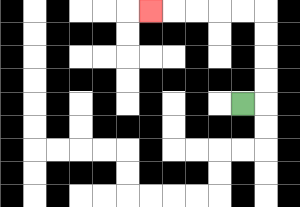{'start': '[10, 4]', 'end': '[6, 0]', 'path_directions': 'R,U,U,U,U,L,L,L,L,L', 'path_coordinates': '[[10, 4], [11, 4], [11, 3], [11, 2], [11, 1], [11, 0], [10, 0], [9, 0], [8, 0], [7, 0], [6, 0]]'}